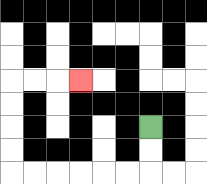{'start': '[6, 5]', 'end': '[3, 3]', 'path_directions': 'D,D,L,L,L,L,L,L,U,U,U,U,R,R,R', 'path_coordinates': '[[6, 5], [6, 6], [6, 7], [5, 7], [4, 7], [3, 7], [2, 7], [1, 7], [0, 7], [0, 6], [0, 5], [0, 4], [0, 3], [1, 3], [2, 3], [3, 3]]'}